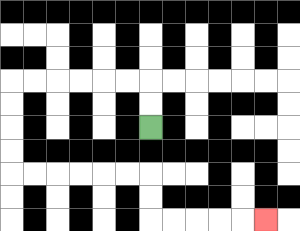{'start': '[6, 5]', 'end': '[11, 9]', 'path_directions': 'U,U,L,L,L,L,L,L,D,D,D,D,R,R,R,R,R,R,D,D,R,R,R,R,R', 'path_coordinates': '[[6, 5], [6, 4], [6, 3], [5, 3], [4, 3], [3, 3], [2, 3], [1, 3], [0, 3], [0, 4], [0, 5], [0, 6], [0, 7], [1, 7], [2, 7], [3, 7], [4, 7], [5, 7], [6, 7], [6, 8], [6, 9], [7, 9], [8, 9], [9, 9], [10, 9], [11, 9]]'}